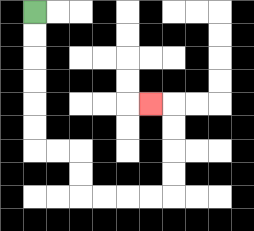{'start': '[1, 0]', 'end': '[6, 4]', 'path_directions': 'D,D,D,D,D,D,R,R,D,D,R,R,R,R,U,U,U,U,L', 'path_coordinates': '[[1, 0], [1, 1], [1, 2], [1, 3], [1, 4], [1, 5], [1, 6], [2, 6], [3, 6], [3, 7], [3, 8], [4, 8], [5, 8], [6, 8], [7, 8], [7, 7], [7, 6], [7, 5], [7, 4], [6, 4]]'}